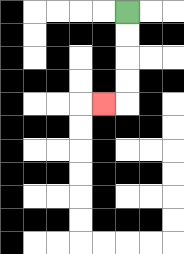{'start': '[5, 0]', 'end': '[4, 4]', 'path_directions': 'D,D,D,D,L', 'path_coordinates': '[[5, 0], [5, 1], [5, 2], [5, 3], [5, 4], [4, 4]]'}